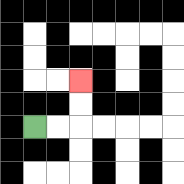{'start': '[1, 5]', 'end': '[3, 3]', 'path_directions': 'R,R,U,U', 'path_coordinates': '[[1, 5], [2, 5], [3, 5], [3, 4], [3, 3]]'}